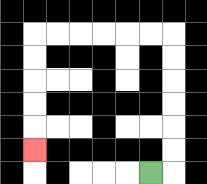{'start': '[6, 7]', 'end': '[1, 6]', 'path_directions': 'R,U,U,U,U,U,U,L,L,L,L,L,L,D,D,D,D,D', 'path_coordinates': '[[6, 7], [7, 7], [7, 6], [7, 5], [7, 4], [7, 3], [7, 2], [7, 1], [6, 1], [5, 1], [4, 1], [3, 1], [2, 1], [1, 1], [1, 2], [1, 3], [1, 4], [1, 5], [1, 6]]'}